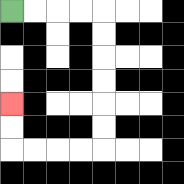{'start': '[0, 0]', 'end': '[0, 4]', 'path_directions': 'R,R,R,R,D,D,D,D,D,D,L,L,L,L,U,U', 'path_coordinates': '[[0, 0], [1, 0], [2, 0], [3, 0], [4, 0], [4, 1], [4, 2], [4, 3], [4, 4], [4, 5], [4, 6], [3, 6], [2, 6], [1, 6], [0, 6], [0, 5], [0, 4]]'}